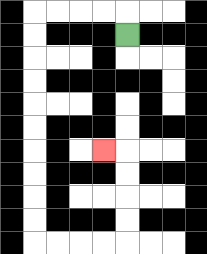{'start': '[5, 1]', 'end': '[4, 6]', 'path_directions': 'U,L,L,L,L,D,D,D,D,D,D,D,D,D,D,R,R,R,R,U,U,U,U,L', 'path_coordinates': '[[5, 1], [5, 0], [4, 0], [3, 0], [2, 0], [1, 0], [1, 1], [1, 2], [1, 3], [1, 4], [1, 5], [1, 6], [1, 7], [1, 8], [1, 9], [1, 10], [2, 10], [3, 10], [4, 10], [5, 10], [5, 9], [5, 8], [5, 7], [5, 6], [4, 6]]'}